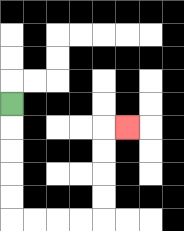{'start': '[0, 4]', 'end': '[5, 5]', 'path_directions': 'D,D,D,D,D,R,R,R,R,U,U,U,U,R', 'path_coordinates': '[[0, 4], [0, 5], [0, 6], [0, 7], [0, 8], [0, 9], [1, 9], [2, 9], [3, 9], [4, 9], [4, 8], [4, 7], [4, 6], [4, 5], [5, 5]]'}